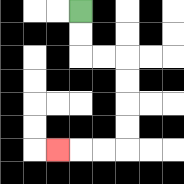{'start': '[3, 0]', 'end': '[2, 6]', 'path_directions': 'D,D,R,R,D,D,D,D,L,L,L', 'path_coordinates': '[[3, 0], [3, 1], [3, 2], [4, 2], [5, 2], [5, 3], [5, 4], [5, 5], [5, 6], [4, 6], [3, 6], [2, 6]]'}